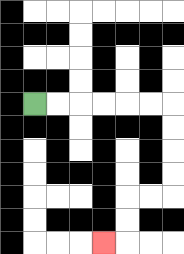{'start': '[1, 4]', 'end': '[4, 10]', 'path_directions': 'R,R,R,R,R,R,D,D,D,D,L,L,D,D,L', 'path_coordinates': '[[1, 4], [2, 4], [3, 4], [4, 4], [5, 4], [6, 4], [7, 4], [7, 5], [7, 6], [7, 7], [7, 8], [6, 8], [5, 8], [5, 9], [5, 10], [4, 10]]'}